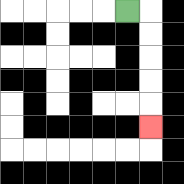{'start': '[5, 0]', 'end': '[6, 5]', 'path_directions': 'R,D,D,D,D,D', 'path_coordinates': '[[5, 0], [6, 0], [6, 1], [6, 2], [6, 3], [6, 4], [6, 5]]'}